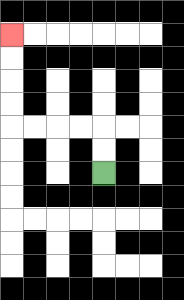{'start': '[4, 7]', 'end': '[0, 1]', 'path_directions': 'U,U,L,L,L,L,U,U,U,U', 'path_coordinates': '[[4, 7], [4, 6], [4, 5], [3, 5], [2, 5], [1, 5], [0, 5], [0, 4], [0, 3], [0, 2], [0, 1]]'}